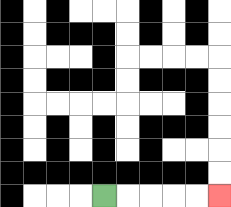{'start': '[4, 8]', 'end': '[9, 8]', 'path_directions': 'R,R,R,R,R', 'path_coordinates': '[[4, 8], [5, 8], [6, 8], [7, 8], [8, 8], [9, 8]]'}